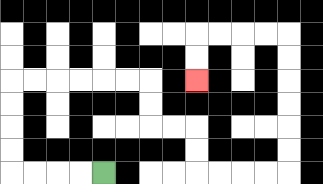{'start': '[4, 7]', 'end': '[8, 3]', 'path_directions': 'L,L,L,L,U,U,U,U,R,R,R,R,R,R,D,D,R,R,D,D,R,R,R,R,U,U,U,U,U,U,L,L,L,L,D,D', 'path_coordinates': '[[4, 7], [3, 7], [2, 7], [1, 7], [0, 7], [0, 6], [0, 5], [0, 4], [0, 3], [1, 3], [2, 3], [3, 3], [4, 3], [5, 3], [6, 3], [6, 4], [6, 5], [7, 5], [8, 5], [8, 6], [8, 7], [9, 7], [10, 7], [11, 7], [12, 7], [12, 6], [12, 5], [12, 4], [12, 3], [12, 2], [12, 1], [11, 1], [10, 1], [9, 1], [8, 1], [8, 2], [8, 3]]'}